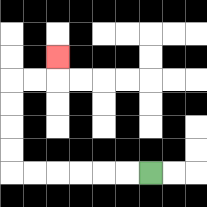{'start': '[6, 7]', 'end': '[2, 2]', 'path_directions': 'L,L,L,L,L,L,U,U,U,U,R,R,U', 'path_coordinates': '[[6, 7], [5, 7], [4, 7], [3, 7], [2, 7], [1, 7], [0, 7], [0, 6], [0, 5], [0, 4], [0, 3], [1, 3], [2, 3], [2, 2]]'}